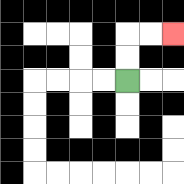{'start': '[5, 3]', 'end': '[7, 1]', 'path_directions': 'U,U,R,R', 'path_coordinates': '[[5, 3], [5, 2], [5, 1], [6, 1], [7, 1]]'}